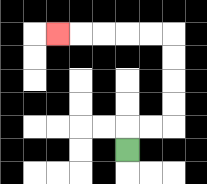{'start': '[5, 6]', 'end': '[2, 1]', 'path_directions': 'U,R,R,U,U,U,U,L,L,L,L,L', 'path_coordinates': '[[5, 6], [5, 5], [6, 5], [7, 5], [7, 4], [7, 3], [7, 2], [7, 1], [6, 1], [5, 1], [4, 1], [3, 1], [2, 1]]'}